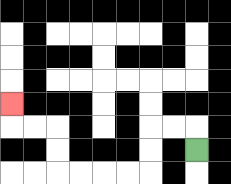{'start': '[8, 6]', 'end': '[0, 4]', 'path_directions': 'U,L,L,D,D,L,L,L,L,U,U,L,L,U', 'path_coordinates': '[[8, 6], [8, 5], [7, 5], [6, 5], [6, 6], [6, 7], [5, 7], [4, 7], [3, 7], [2, 7], [2, 6], [2, 5], [1, 5], [0, 5], [0, 4]]'}